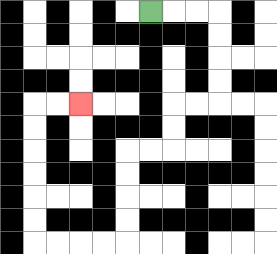{'start': '[6, 0]', 'end': '[3, 4]', 'path_directions': 'R,R,R,D,D,D,D,L,L,D,D,L,L,D,D,D,D,L,L,L,L,U,U,U,U,U,U,R,R', 'path_coordinates': '[[6, 0], [7, 0], [8, 0], [9, 0], [9, 1], [9, 2], [9, 3], [9, 4], [8, 4], [7, 4], [7, 5], [7, 6], [6, 6], [5, 6], [5, 7], [5, 8], [5, 9], [5, 10], [4, 10], [3, 10], [2, 10], [1, 10], [1, 9], [1, 8], [1, 7], [1, 6], [1, 5], [1, 4], [2, 4], [3, 4]]'}